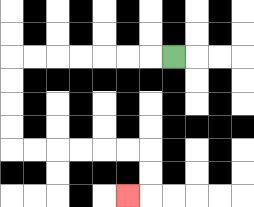{'start': '[7, 2]', 'end': '[5, 8]', 'path_directions': 'L,L,L,L,L,L,L,D,D,D,D,R,R,R,R,R,R,D,D,L', 'path_coordinates': '[[7, 2], [6, 2], [5, 2], [4, 2], [3, 2], [2, 2], [1, 2], [0, 2], [0, 3], [0, 4], [0, 5], [0, 6], [1, 6], [2, 6], [3, 6], [4, 6], [5, 6], [6, 6], [6, 7], [6, 8], [5, 8]]'}